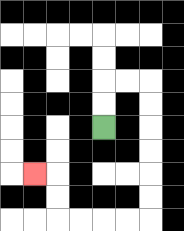{'start': '[4, 5]', 'end': '[1, 7]', 'path_directions': 'U,U,R,R,D,D,D,D,D,D,L,L,L,L,U,U,L', 'path_coordinates': '[[4, 5], [4, 4], [4, 3], [5, 3], [6, 3], [6, 4], [6, 5], [6, 6], [6, 7], [6, 8], [6, 9], [5, 9], [4, 9], [3, 9], [2, 9], [2, 8], [2, 7], [1, 7]]'}